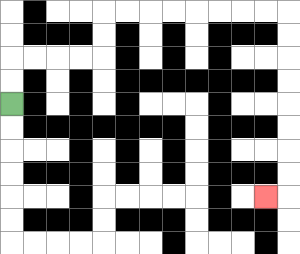{'start': '[0, 4]', 'end': '[11, 8]', 'path_directions': 'U,U,R,R,R,R,U,U,R,R,R,R,R,R,R,R,D,D,D,D,D,D,D,D,L', 'path_coordinates': '[[0, 4], [0, 3], [0, 2], [1, 2], [2, 2], [3, 2], [4, 2], [4, 1], [4, 0], [5, 0], [6, 0], [7, 0], [8, 0], [9, 0], [10, 0], [11, 0], [12, 0], [12, 1], [12, 2], [12, 3], [12, 4], [12, 5], [12, 6], [12, 7], [12, 8], [11, 8]]'}